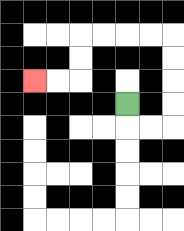{'start': '[5, 4]', 'end': '[1, 3]', 'path_directions': 'D,R,R,U,U,U,U,L,L,L,L,D,D,L,L', 'path_coordinates': '[[5, 4], [5, 5], [6, 5], [7, 5], [7, 4], [7, 3], [7, 2], [7, 1], [6, 1], [5, 1], [4, 1], [3, 1], [3, 2], [3, 3], [2, 3], [1, 3]]'}